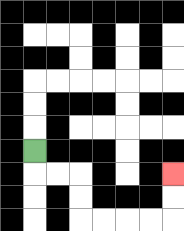{'start': '[1, 6]', 'end': '[7, 7]', 'path_directions': 'D,R,R,D,D,R,R,R,R,U,U', 'path_coordinates': '[[1, 6], [1, 7], [2, 7], [3, 7], [3, 8], [3, 9], [4, 9], [5, 9], [6, 9], [7, 9], [7, 8], [7, 7]]'}